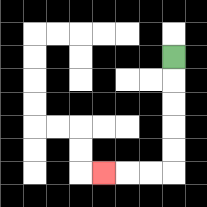{'start': '[7, 2]', 'end': '[4, 7]', 'path_directions': 'D,D,D,D,D,L,L,L', 'path_coordinates': '[[7, 2], [7, 3], [7, 4], [7, 5], [7, 6], [7, 7], [6, 7], [5, 7], [4, 7]]'}